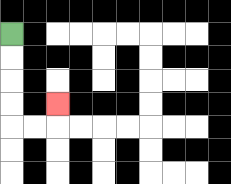{'start': '[0, 1]', 'end': '[2, 4]', 'path_directions': 'D,D,D,D,R,R,U', 'path_coordinates': '[[0, 1], [0, 2], [0, 3], [0, 4], [0, 5], [1, 5], [2, 5], [2, 4]]'}